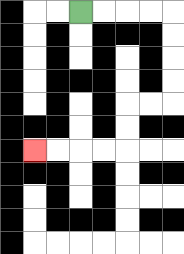{'start': '[3, 0]', 'end': '[1, 6]', 'path_directions': 'R,R,R,R,D,D,D,D,L,L,D,D,L,L,L,L', 'path_coordinates': '[[3, 0], [4, 0], [5, 0], [6, 0], [7, 0], [7, 1], [7, 2], [7, 3], [7, 4], [6, 4], [5, 4], [5, 5], [5, 6], [4, 6], [3, 6], [2, 6], [1, 6]]'}